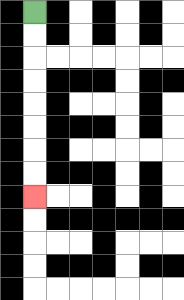{'start': '[1, 0]', 'end': '[1, 8]', 'path_directions': 'D,D,D,D,D,D,D,D', 'path_coordinates': '[[1, 0], [1, 1], [1, 2], [1, 3], [1, 4], [1, 5], [1, 6], [1, 7], [1, 8]]'}